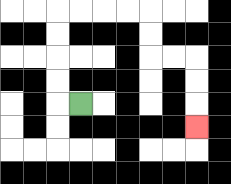{'start': '[3, 4]', 'end': '[8, 5]', 'path_directions': 'L,U,U,U,U,R,R,R,R,D,D,R,R,D,D,D', 'path_coordinates': '[[3, 4], [2, 4], [2, 3], [2, 2], [2, 1], [2, 0], [3, 0], [4, 0], [5, 0], [6, 0], [6, 1], [6, 2], [7, 2], [8, 2], [8, 3], [8, 4], [8, 5]]'}